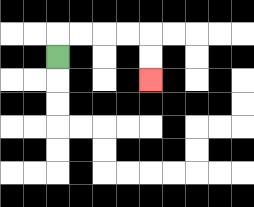{'start': '[2, 2]', 'end': '[6, 3]', 'path_directions': 'U,R,R,R,R,D,D', 'path_coordinates': '[[2, 2], [2, 1], [3, 1], [4, 1], [5, 1], [6, 1], [6, 2], [6, 3]]'}